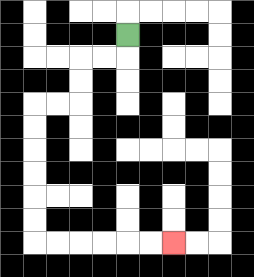{'start': '[5, 1]', 'end': '[7, 10]', 'path_directions': 'D,L,L,D,D,L,L,D,D,D,D,D,D,R,R,R,R,R,R', 'path_coordinates': '[[5, 1], [5, 2], [4, 2], [3, 2], [3, 3], [3, 4], [2, 4], [1, 4], [1, 5], [1, 6], [1, 7], [1, 8], [1, 9], [1, 10], [2, 10], [3, 10], [4, 10], [5, 10], [6, 10], [7, 10]]'}